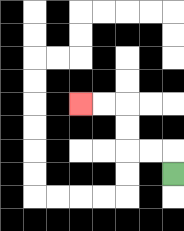{'start': '[7, 7]', 'end': '[3, 4]', 'path_directions': 'U,L,L,U,U,L,L', 'path_coordinates': '[[7, 7], [7, 6], [6, 6], [5, 6], [5, 5], [5, 4], [4, 4], [3, 4]]'}